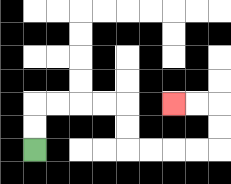{'start': '[1, 6]', 'end': '[7, 4]', 'path_directions': 'U,U,R,R,R,R,D,D,R,R,R,R,U,U,L,L', 'path_coordinates': '[[1, 6], [1, 5], [1, 4], [2, 4], [3, 4], [4, 4], [5, 4], [5, 5], [5, 6], [6, 6], [7, 6], [8, 6], [9, 6], [9, 5], [9, 4], [8, 4], [7, 4]]'}